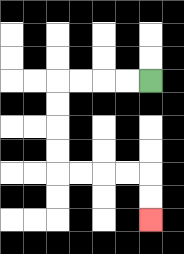{'start': '[6, 3]', 'end': '[6, 9]', 'path_directions': 'L,L,L,L,D,D,D,D,R,R,R,R,D,D', 'path_coordinates': '[[6, 3], [5, 3], [4, 3], [3, 3], [2, 3], [2, 4], [2, 5], [2, 6], [2, 7], [3, 7], [4, 7], [5, 7], [6, 7], [6, 8], [6, 9]]'}